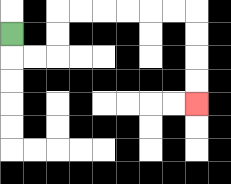{'start': '[0, 1]', 'end': '[8, 4]', 'path_directions': 'D,R,R,U,U,R,R,R,R,R,R,D,D,D,D', 'path_coordinates': '[[0, 1], [0, 2], [1, 2], [2, 2], [2, 1], [2, 0], [3, 0], [4, 0], [5, 0], [6, 0], [7, 0], [8, 0], [8, 1], [8, 2], [8, 3], [8, 4]]'}